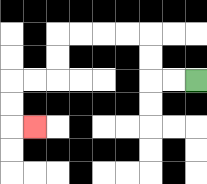{'start': '[8, 3]', 'end': '[1, 5]', 'path_directions': 'L,L,U,U,L,L,L,L,D,D,L,L,D,D,R', 'path_coordinates': '[[8, 3], [7, 3], [6, 3], [6, 2], [6, 1], [5, 1], [4, 1], [3, 1], [2, 1], [2, 2], [2, 3], [1, 3], [0, 3], [0, 4], [0, 5], [1, 5]]'}